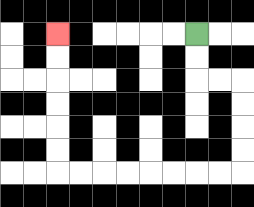{'start': '[8, 1]', 'end': '[2, 1]', 'path_directions': 'D,D,R,R,D,D,D,D,L,L,L,L,L,L,L,L,U,U,U,U,U,U', 'path_coordinates': '[[8, 1], [8, 2], [8, 3], [9, 3], [10, 3], [10, 4], [10, 5], [10, 6], [10, 7], [9, 7], [8, 7], [7, 7], [6, 7], [5, 7], [4, 7], [3, 7], [2, 7], [2, 6], [2, 5], [2, 4], [2, 3], [2, 2], [2, 1]]'}